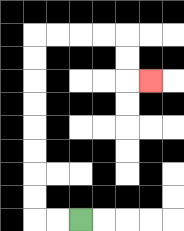{'start': '[3, 9]', 'end': '[6, 3]', 'path_directions': 'L,L,U,U,U,U,U,U,U,U,R,R,R,R,D,D,R', 'path_coordinates': '[[3, 9], [2, 9], [1, 9], [1, 8], [1, 7], [1, 6], [1, 5], [1, 4], [1, 3], [1, 2], [1, 1], [2, 1], [3, 1], [4, 1], [5, 1], [5, 2], [5, 3], [6, 3]]'}